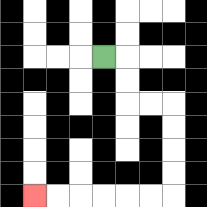{'start': '[4, 2]', 'end': '[1, 8]', 'path_directions': 'R,D,D,R,R,D,D,D,D,L,L,L,L,L,L', 'path_coordinates': '[[4, 2], [5, 2], [5, 3], [5, 4], [6, 4], [7, 4], [7, 5], [7, 6], [7, 7], [7, 8], [6, 8], [5, 8], [4, 8], [3, 8], [2, 8], [1, 8]]'}